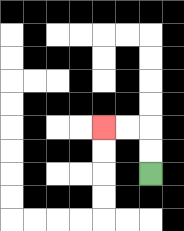{'start': '[6, 7]', 'end': '[4, 5]', 'path_directions': 'U,U,L,L', 'path_coordinates': '[[6, 7], [6, 6], [6, 5], [5, 5], [4, 5]]'}